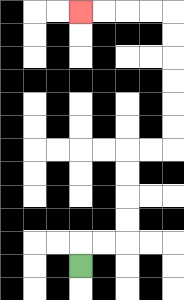{'start': '[3, 11]', 'end': '[3, 0]', 'path_directions': 'U,R,R,U,U,U,U,R,R,U,U,U,U,U,U,L,L,L,L', 'path_coordinates': '[[3, 11], [3, 10], [4, 10], [5, 10], [5, 9], [5, 8], [5, 7], [5, 6], [6, 6], [7, 6], [7, 5], [7, 4], [7, 3], [7, 2], [7, 1], [7, 0], [6, 0], [5, 0], [4, 0], [3, 0]]'}